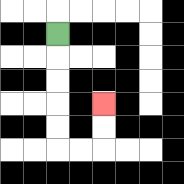{'start': '[2, 1]', 'end': '[4, 4]', 'path_directions': 'D,D,D,D,D,R,R,U,U', 'path_coordinates': '[[2, 1], [2, 2], [2, 3], [2, 4], [2, 5], [2, 6], [3, 6], [4, 6], [4, 5], [4, 4]]'}